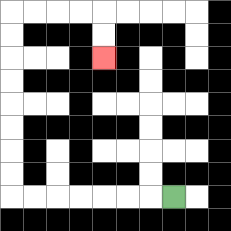{'start': '[7, 8]', 'end': '[4, 2]', 'path_directions': 'L,L,L,L,L,L,L,U,U,U,U,U,U,U,U,R,R,R,R,D,D', 'path_coordinates': '[[7, 8], [6, 8], [5, 8], [4, 8], [3, 8], [2, 8], [1, 8], [0, 8], [0, 7], [0, 6], [0, 5], [0, 4], [0, 3], [0, 2], [0, 1], [0, 0], [1, 0], [2, 0], [3, 0], [4, 0], [4, 1], [4, 2]]'}